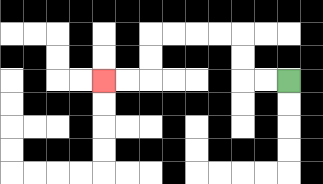{'start': '[12, 3]', 'end': '[4, 3]', 'path_directions': 'L,L,U,U,L,L,L,L,D,D,L,L', 'path_coordinates': '[[12, 3], [11, 3], [10, 3], [10, 2], [10, 1], [9, 1], [8, 1], [7, 1], [6, 1], [6, 2], [6, 3], [5, 3], [4, 3]]'}